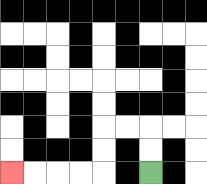{'start': '[6, 7]', 'end': '[0, 7]', 'path_directions': 'U,U,L,L,D,D,L,L,L,L', 'path_coordinates': '[[6, 7], [6, 6], [6, 5], [5, 5], [4, 5], [4, 6], [4, 7], [3, 7], [2, 7], [1, 7], [0, 7]]'}